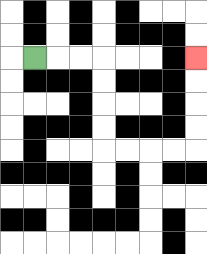{'start': '[1, 2]', 'end': '[8, 2]', 'path_directions': 'R,R,R,D,D,D,D,R,R,R,R,U,U,U,U', 'path_coordinates': '[[1, 2], [2, 2], [3, 2], [4, 2], [4, 3], [4, 4], [4, 5], [4, 6], [5, 6], [6, 6], [7, 6], [8, 6], [8, 5], [8, 4], [8, 3], [8, 2]]'}